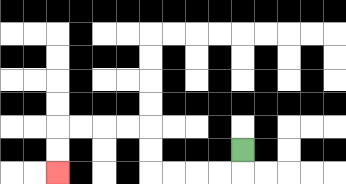{'start': '[10, 6]', 'end': '[2, 7]', 'path_directions': 'D,L,L,L,L,U,U,L,L,L,L,D,D', 'path_coordinates': '[[10, 6], [10, 7], [9, 7], [8, 7], [7, 7], [6, 7], [6, 6], [6, 5], [5, 5], [4, 5], [3, 5], [2, 5], [2, 6], [2, 7]]'}